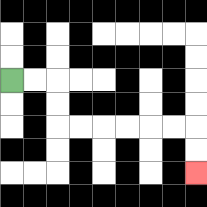{'start': '[0, 3]', 'end': '[8, 7]', 'path_directions': 'R,R,D,D,R,R,R,R,R,R,D,D', 'path_coordinates': '[[0, 3], [1, 3], [2, 3], [2, 4], [2, 5], [3, 5], [4, 5], [5, 5], [6, 5], [7, 5], [8, 5], [8, 6], [8, 7]]'}